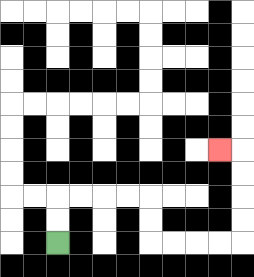{'start': '[2, 10]', 'end': '[9, 6]', 'path_directions': 'U,U,R,R,R,R,D,D,R,R,R,R,U,U,U,U,L', 'path_coordinates': '[[2, 10], [2, 9], [2, 8], [3, 8], [4, 8], [5, 8], [6, 8], [6, 9], [6, 10], [7, 10], [8, 10], [9, 10], [10, 10], [10, 9], [10, 8], [10, 7], [10, 6], [9, 6]]'}